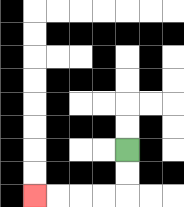{'start': '[5, 6]', 'end': '[1, 8]', 'path_directions': 'D,D,L,L,L,L', 'path_coordinates': '[[5, 6], [5, 7], [5, 8], [4, 8], [3, 8], [2, 8], [1, 8]]'}